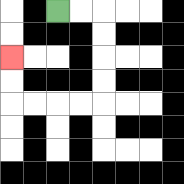{'start': '[2, 0]', 'end': '[0, 2]', 'path_directions': 'R,R,D,D,D,D,L,L,L,L,U,U', 'path_coordinates': '[[2, 0], [3, 0], [4, 0], [4, 1], [4, 2], [4, 3], [4, 4], [3, 4], [2, 4], [1, 4], [0, 4], [0, 3], [0, 2]]'}